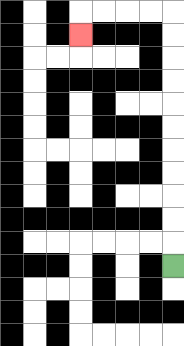{'start': '[7, 11]', 'end': '[3, 1]', 'path_directions': 'U,U,U,U,U,U,U,U,U,U,U,L,L,L,L,D', 'path_coordinates': '[[7, 11], [7, 10], [7, 9], [7, 8], [7, 7], [7, 6], [7, 5], [7, 4], [7, 3], [7, 2], [7, 1], [7, 0], [6, 0], [5, 0], [4, 0], [3, 0], [3, 1]]'}